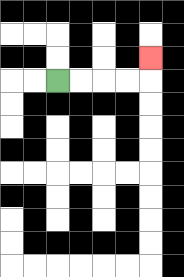{'start': '[2, 3]', 'end': '[6, 2]', 'path_directions': 'R,R,R,R,U', 'path_coordinates': '[[2, 3], [3, 3], [4, 3], [5, 3], [6, 3], [6, 2]]'}